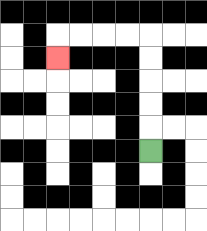{'start': '[6, 6]', 'end': '[2, 2]', 'path_directions': 'U,U,U,U,U,L,L,L,L,D', 'path_coordinates': '[[6, 6], [6, 5], [6, 4], [6, 3], [6, 2], [6, 1], [5, 1], [4, 1], [3, 1], [2, 1], [2, 2]]'}